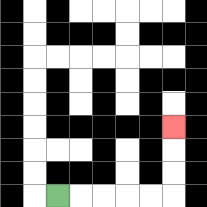{'start': '[2, 8]', 'end': '[7, 5]', 'path_directions': 'R,R,R,R,R,U,U,U', 'path_coordinates': '[[2, 8], [3, 8], [4, 8], [5, 8], [6, 8], [7, 8], [7, 7], [7, 6], [7, 5]]'}